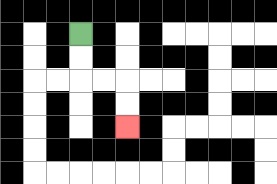{'start': '[3, 1]', 'end': '[5, 5]', 'path_directions': 'D,D,R,R,D,D', 'path_coordinates': '[[3, 1], [3, 2], [3, 3], [4, 3], [5, 3], [5, 4], [5, 5]]'}